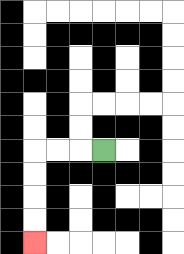{'start': '[4, 6]', 'end': '[1, 10]', 'path_directions': 'L,L,L,D,D,D,D', 'path_coordinates': '[[4, 6], [3, 6], [2, 6], [1, 6], [1, 7], [1, 8], [1, 9], [1, 10]]'}